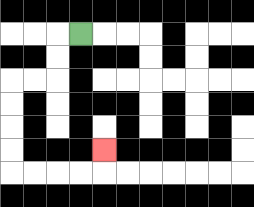{'start': '[3, 1]', 'end': '[4, 6]', 'path_directions': 'L,D,D,L,L,D,D,D,D,R,R,R,R,U', 'path_coordinates': '[[3, 1], [2, 1], [2, 2], [2, 3], [1, 3], [0, 3], [0, 4], [0, 5], [0, 6], [0, 7], [1, 7], [2, 7], [3, 7], [4, 7], [4, 6]]'}